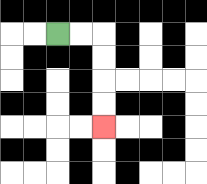{'start': '[2, 1]', 'end': '[4, 5]', 'path_directions': 'R,R,D,D,D,D', 'path_coordinates': '[[2, 1], [3, 1], [4, 1], [4, 2], [4, 3], [4, 4], [4, 5]]'}